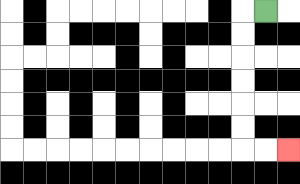{'start': '[11, 0]', 'end': '[12, 6]', 'path_directions': 'L,D,D,D,D,D,D,R,R', 'path_coordinates': '[[11, 0], [10, 0], [10, 1], [10, 2], [10, 3], [10, 4], [10, 5], [10, 6], [11, 6], [12, 6]]'}